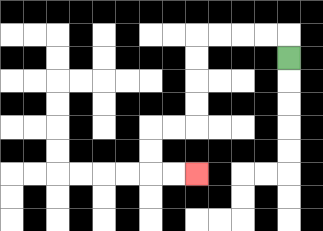{'start': '[12, 2]', 'end': '[8, 7]', 'path_directions': 'U,L,L,L,L,D,D,D,D,L,L,D,D,R,R', 'path_coordinates': '[[12, 2], [12, 1], [11, 1], [10, 1], [9, 1], [8, 1], [8, 2], [8, 3], [8, 4], [8, 5], [7, 5], [6, 5], [6, 6], [6, 7], [7, 7], [8, 7]]'}